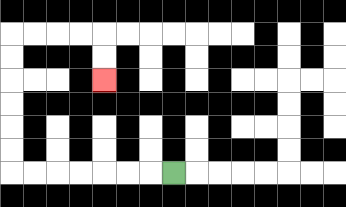{'start': '[7, 7]', 'end': '[4, 3]', 'path_directions': 'L,L,L,L,L,L,L,U,U,U,U,U,U,R,R,R,R,D,D', 'path_coordinates': '[[7, 7], [6, 7], [5, 7], [4, 7], [3, 7], [2, 7], [1, 7], [0, 7], [0, 6], [0, 5], [0, 4], [0, 3], [0, 2], [0, 1], [1, 1], [2, 1], [3, 1], [4, 1], [4, 2], [4, 3]]'}